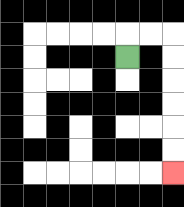{'start': '[5, 2]', 'end': '[7, 7]', 'path_directions': 'U,R,R,D,D,D,D,D,D', 'path_coordinates': '[[5, 2], [5, 1], [6, 1], [7, 1], [7, 2], [7, 3], [7, 4], [7, 5], [7, 6], [7, 7]]'}